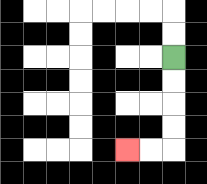{'start': '[7, 2]', 'end': '[5, 6]', 'path_directions': 'D,D,D,D,L,L', 'path_coordinates': '[[7, 2], [7, 3], [7, 4], [7, 5], [7, 6], [6, 6], [5, 6]]'}